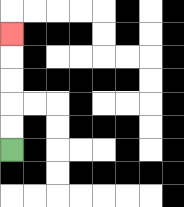{'start': '[0, 6]', 'end': '[0, 1]', 'path_directions': 'U,U,U,U,U', 'path_coordinates': '[[0, 6], [0, 5], [0, 4], [0, 3], [0, 2], [0, 1]]'}